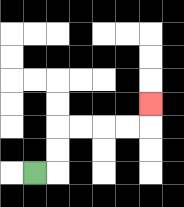{'start': '[1, 7]', 'end': '[6, 4]', 'path_directions': 'R,U,U,R,R,R,R,U', 'path_coordinates': '[[1, 7], [2, 7], [2, 6], [2, 5], [3, 5], [4, 5], [5, 5], [6, 5], [6, 4]]'}